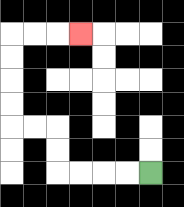{'start': '[6, 7]', 'end': '[3, 1]', 'path_directions': 'L,L,L,L,U,U,L,L,U,U,U,U,R,R,R', 'path_coordinates': '[[6, 7], [5, 7], [4, 7], [3, 7], [2, 7], [2, 6], [2, 5], [1, 5], [0, 5], [0, 4], [0, 3], [0, 2], [0, 1], [1, 1], [2, 1], [3, 1]]'}